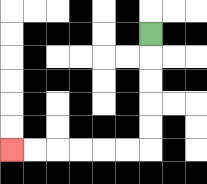{'start': '[6, 1]', 'end': '[0, 6]', 'path_directions': 'D,D,D,D,D,L,L,L,L,L,L', 'path_coordinates': '[[6, 1], [6, 2], [6, 3], [6, 4], [6, 5], [6, 6], [5, 6], [4, 6], [3, 6], [2, 6], [1, 6], [0, 6]]'}